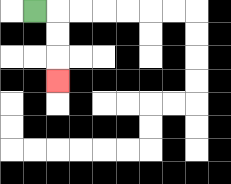{'start': '[1, 0]', 'end': '[2, 3]', 'path_directions': 'R,D,D,D', 'path_coordinates': '[[1, 0], [2, 0], [2, 1], [2, 2], [2, 3]]'}